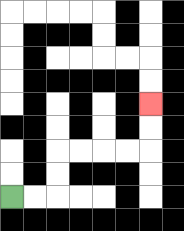{'start': '[0, 8]', 'end': '[6, 4]', 'path_directions': 'R,R,U,U,R,R,R,R,U,U', 'path_coordinates': '[[0, 8], [1, 8], [2, 8], [2, 7], [2, 6], [3, 6], [4, 6], [5, 6], [6, 6], [6, 5], [6, 4]]'}